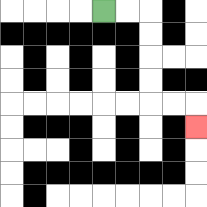{'start': '[4, 0]', 'end': '[8, 5]', 'path_directions': 'R,R,D,D,D,D,R,R,D', 'path_coordinates': '[[4, 0], [5, 0], [6, 0], [6, 1], [6, 2], [6, 3], [6, 4], [7, 4], [8, 4], [8, 5]]'}